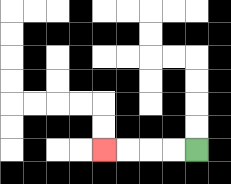{'start': '[8, 6]', 'end': '[4, 6]', 'path_directions': 'L,L,L,L', 'path_coordinates': '[[8, 6], [7, 6], [6, 6], [5, 6], [4, 6]]'}